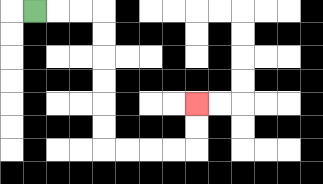{'start': '[1, 0]', 'end': '[8, 4]', 'path_directions': 'R,R,R,D,D,D,D,D,D,R,R,R,R,U,U', 'path_coordinates': '[[1, 0], [2, 0], [3, 0], [4, 0], [4, 1], [4, 2], [4, 3], [4, 4], [4, 5], [4, 6], [5, 6], [6, 6], [7, 6], [8, 6], [8, 5], [8, 4]]'}